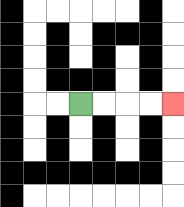{'start': '[3, 4]', 'end': '[7, 4]', 'path_directions': 'R,R,R,R', 'path_coordinates': '[[3, 4], [4, 4], [5, 4], [6, 4], [7, 4]]'}